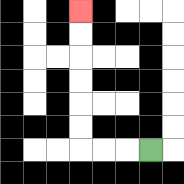{'start': '[6, 6]', 'end': '[3, 0]', 'path_directions': 'L,L,L,U,U,U,U,U,U', 'path_coordinates': '[[6, 6], [5, 6], [4, 6], [3, 6], [3, 5], [3, 4], [3, 3], [3, 2], [3, 1], [3, 0]]'}